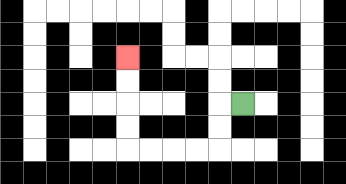{'start': '[10, 4]', 'end': '[5, 2]', 'path_directions': 'L,D,D,L,L,L,L,U,U,U,U', 'path_coordinates': '[[10, 4], [9, 4], [9, 5], [9, 6], [8, 6], [7, 6], [6, 6], [5, 6], [5, 5], [5, 4], [5, 3], [5, 2]]'}